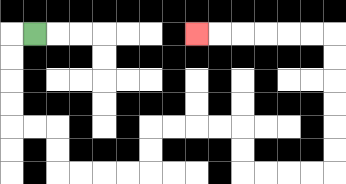{'start': '[1, 1]', 'end': '[8, 1]', 'path_directions': 'L,D,D,D,D,R,R,D,D,R,R,R,R,U,U,R,R,R,R,D,D,R,R,R,R,U,U,U,U,U,U,L,L,L,L,L,L', 'path_coordinates': '[[1, 1], [0, 1], [0, 2], [0, 3], [0, 4], [0, 5], [1, 5], [2, 5], [2, 6], [2, 7], [3, 7], [4, 7], [5, 7], [6, 7], [6, 6], [6, 5], [7, 5], [8, 5], [9, 5], [10, 5], [10, 6], [10, 7], [11, 7], [12, 7], [13, 7], [14, 7], [14, 6], [14, 5], [14, 4], [14, 3], [14, 2], [14, 1], [13, 1], [12, 1], [11, 1], [10, 1], [9, 1], [8, 1]]'}